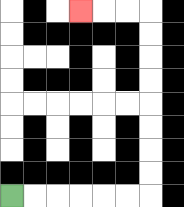{'start': '[0, 8]', 'end': '[3, 0]', 'path_directions': 'R,R,R,R,R,R,U,U,U,U,U,U,U,U,L,L,L', 'path_coordinates': '[[0, 8], [1, 8], [2, 8], [3, 8], [4, 8], [5, 8], [6, 8], [6, 7], [6, 6], [6, 5], [6, 4], [6, 3], [6, 2], [6, 1], [6, 0], [5, 0], [4, 0], [3, 0]]'}